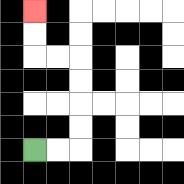{'start': '[1, 6]', 'end': '[1, 0]', 'path_directions': 'R,R,U,U,U,U,L,L,U,U', 'path_coordinates': '[[1, 6], [2, 6], [3, 6], [3, 5], [3, 4], [3, 3], [3, 2], [2, 2], [1, 2], [1, 1], [1, 0]]'}